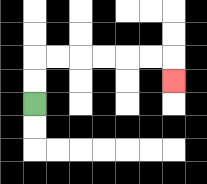{'start': '[1, 4]', 'end': '[7, 3]', 'path_directions': 'U,U,R,R,R,R,R,R,D', 'path_coordinates': '[[1, 4], [1, 3], [1, 2], [2, 2], [3, 2], [4, 2], [5, 2], [6, 2], [7, 2], [7, 3]]'}